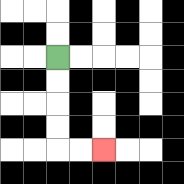{'start': '[2, 2]', 'end': '[4, 6]', 'path_directions': 'D,D,D,D,R,R', 'path_coordinates': '[[2, 2], [2, 3], [2, 4], [2, 5], [2, 6], [3, 6], [4, 6]]'}